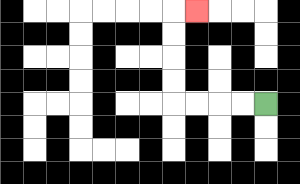{'start': '[11, 4]', 'end': '[8, 0]', 'path_directions': 'L,L,L,L,U,U,U,U,R', 'path_coordinates': '[[11, 4], [10, 4], [9, 4], [8, 4], [7, 4], [7, 3], [7, 2], [7, 1], [7, 0], [8, 0]]'}